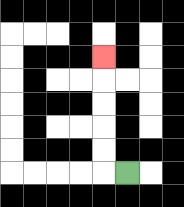{'start': '[5, 7]', 'end': '[4, 2]', 'path_directions': 'L,U,U,U,U,U', 'path_coordinates': '[[5, 7], [4, 7], [4, 6], [4, 5], [4, 4], [4, 3], [4, 2]]'}